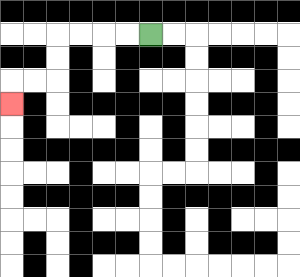{'start': '[6, 1]', 'end': '[0, 4]', 'path_directions': 'L,L,L,L,D,D,L,L,D', 'path_coordinates': '[[6, 1], [5, 1], [4, 1], [3, 1], [2, 1], [2, 2], [2, 3], [1, 3], [0, 3], [0, 4]]'}